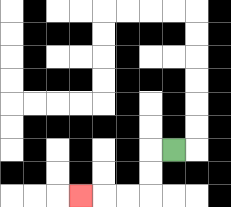{'start': '[7, 6]', 'end': '[3, 8]', 'path_directions': 'L,D,D,L,L,L', 'path_coordinates': '[[7, 6], [6, 6], [6, 7], [6, 8], [5, 8], [4, 8], [3, 8]]'}